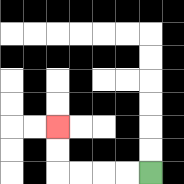{'start': '[6, 7]', 'end': '[2, 5]', 'path_directions': 'L,L,L,L,U,U', 'path_coordinates': '[[6, 7], [5, 7], [4, 7], [3, 7], [2, 7], [2, 6], [2, 5]]'}